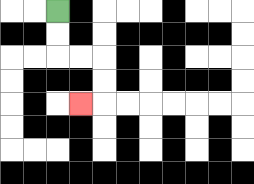{'start': '[2, 0]', 'end': '[3, 4]', 'path_directions': 'D,D,R,R,D,D,L', 'path_coordinates': '[[2, 0], [2, 1], [2, 2], [3, 2], [4, 2], [4, 3], [4, 4], [3, 4]]'}